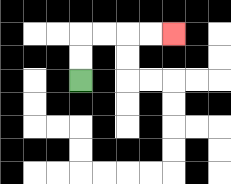{'start': '[3, 3]', 'end': '[7, 1]', 'path_directions': 'U,U,R,R,R,R', 'path_coordinates': '[[3, 3], [3, 2], [3, 1], [4, 1], [5, 1], [6, 1], [7, 1]]'}